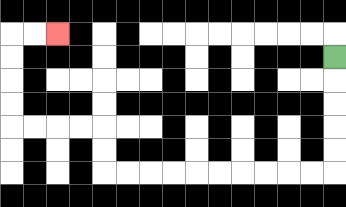{'start': '[14, 2]', 'end': '[2, 1]', 'path_directions': 'D,D,D,D,D,L,L,L,L,L,L,L,L,L,L,U,U,L,L,L,L,U,U,U,U,R,R', 'path_coordinates': '[[14, 2], [14, 3], [14, 4], [14, 5], [14, 6], [14, 7], [13, 7], [12, 7], [11, 7], [10, 7], [9, 7], [8, 7], [7, 7], [6, 7], [5, 7], [4, 7], [4, 6], [4, 5], [3, 5], [2, 5], [1, 5], [0, 5], [0, 4], [0, 3], [0, 2], [0, 1], [1, 1], [2, 1]]'}